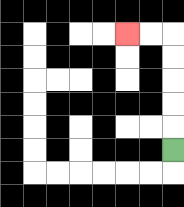{'start': '[7, 6]', 'end': '[5, 1]', 'path_directions': 'U,U,U,U,U,L,L', 'path_coordinates': '[[7, 6], [7, 5], [7, 4], [7, 3], [7, 2], [7, 1], [6, 1], [5, 1]]'}